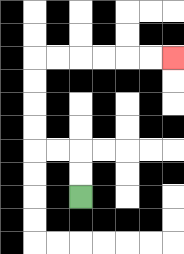{'start': '[3, 8]', 'end': '[7, 2]', 'path_directions': 'U,U,L,L,U,U,U,U,R,R,R,R,R,R', 'path_coordinates': '[[3, 8], [3, 7], [3, 6], [2, 6], [1, 6], [1, 5], [1, 4], [1, 3], [1, 2], [2, 2], [3, 2], [4, 2], [5, 2], [6, 2], [7, 2]]'}